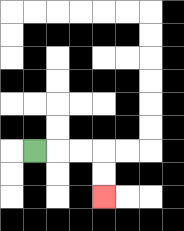{'start': '[1, 6]', 'end': '[4, 8]', 'path_directions': 'R,R,R,D,D', 'path_coordinates': '[[1, 6], [2, 6], [3, 6], [4, 6], [4, 7], [4, 8]]'}